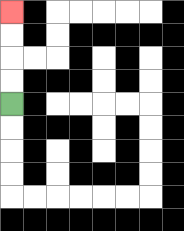{'start': '[0, 4]', 'end': '[0, 0]', 'path_directions': 'U,U,U,U', 'path_coordinates': '[[0, 4], [0, 3], [0, 2], [0, 1], [0, 0]]'}